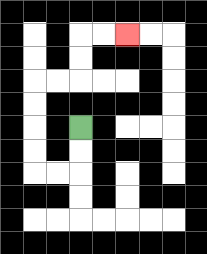{'start': '[3, 5]', 'end': '[5, 1]', 'path_directions': 'D,D,L,L,U,U,U,U,R,R,U,U,R,R', 'path_coordinates': '[[3, 5], [3, 6], [3, 7], [2, 7], [1, 7], [1, 6], [1, 5], [1, 4], [1, 3], [2, 3], [3, 3], [3, 2], [3, 1], [4, 1], [5, 1]]'}